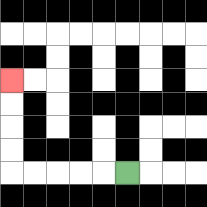{'start': '[5, 7]', 'end': '[0, 3]', 'path_directions': 'L,L,L,L,L,U,U,U,U', 'path_coordinates': '[[5, 7], [4, 7], [3, 7], [2, 7], [1, 7], [0, 7], [0, 6], [0, 5], [0, 4], [0, 3]]'}